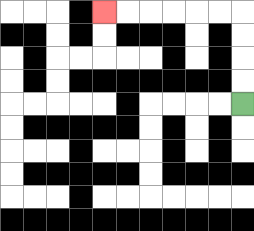{'start': '[10, 4]', 'end': '[4, 0]', 'path_directions': 'U,U,U,U,L,L,L,L,L,L', 'path_coordinates': '[[10, 4], [10, 3], [10, 2], [10, 1], [10, 0], [9, 0], [8, 0], [7, 0], [6, 0], [5, 0], [4, 0]]'}